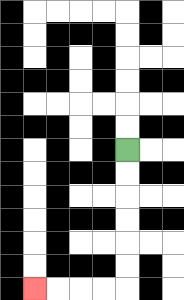{'start': '[5, 6]', 'end': '[1, 12]', 'path_directions': 'D,D,D,D,D,D,L,L,L,L', 'path_coordinates': '[[5, 6], [5, 7], [5, 8], [5, 9], [5, 10], [5, 11], [5, 12], [4, 12], [3, 12], [2, 12], [1, 12]]'}